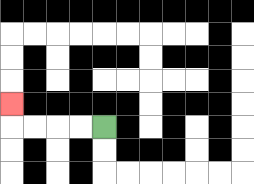{'start': '[4, 5]', 'end': '[0, 4]', 'path_directions': 'L,L,L,L,U', 'path_coordinates': '[[4, 5], [3, 5], [2, 5], [1, 5], [0, 5], [0, 4]]'}